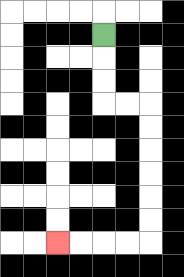{'start': '[4, 1]', 'end': '[2, 10]', 'path_directions': 'D,D,D,R,R,D,D,D,D,D,D,L,L,L,L', 'path_coordinates': '[[4, 1], [4, 2], [4, 3], [4, 4], [5, 4], [6, 4], [6, 5], [6, 6], [6, 7], [6, 8], [6, 9], [6, 10], [5, 10], [4, 10], [3, 10], [2, 10]]'}